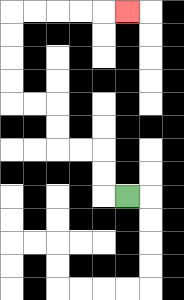{'start': '[5, 8]', 'end': '[5, 0]', 'path_directions': 'L,U,U,L,L,U,U,L,L,U,U,U,U,R,R,R,R,R', 'path_coordinates': '[[5, 8], [4, 8], [4, 7], [4, 6], [3, 6], [2, 6], [2, 5], [2, 4], [1, 4], [0, 4], [0, 3], [0, 2], [0, 1], [0, 0], [1, 0], [2, 0], [3, 0], [4, 0], [5, 0]]'}